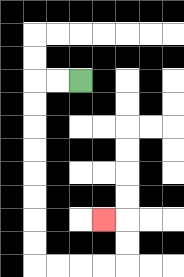{'start': '[3, 3]', 'end': '[4, 9]', 'path_directions': 'L,L,D,D,D,D,D,D,D,D,R,R,R,R,U,U,L', 'path_coordinates': '[[3, 3], [2, 3], [1, 3], [1, 4], [1, 5], [1, 6], [1, 7], [1, 8], [1, 9], [1, 10], [1, 11], [2, 11], [3, 11], [4, 11], [5, 11], [5, 10], [5, 9], [4, 9]]'}